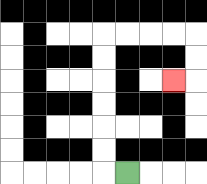{'start': '[5, 7]', 'end': '[7, 3]', 'path_directions': 'L,U,U,U,U,U,U,R,R,R,R,D,D,L', 'path_coordinates': '[[5, 7], [4, 7], [4, 6], [4, 5], [4, 4], [4, 3], [4, 2], [4, 1], [5, 1], [6, 1], [7, 1], [8, 1], [8, 2], [8, 3], [7, 3]]'}